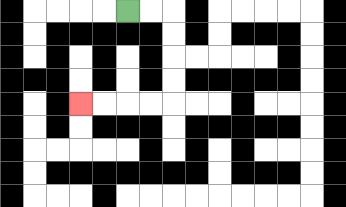{'start': '[5, 0]', 'end': '[3, 4]', 'path_directions': 'R,R,D,D,D,D,L,L,L,L', 'path_coordinates': '[[5, 0], [6, 0], [7, 0], [7, 1], [7, 2], [7, 3], [7, 4], [6, 4], [5, 4], [4, 4], [3, 4]]'}